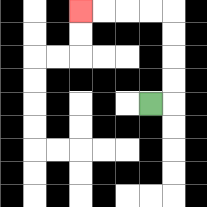{'start': '[6, 4]', 'end': '[3, 0]', 'path_directions': 'R,U,U,U,U,L,L,L,L', 'path_coordinates': '[[6, 4], [7, 4], [7, 3], [7, 2], [7, 1], [7, 0], [6, 0], [5, 0], [4, 0], [3, 0]]'}